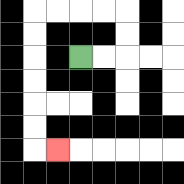{'start': '[3, 2]', 'end': '[2, 6]', 'path_directions': 'R,R,U,U,L,L,L,L,D,D,D,D,D,D,R', 'path_coordinates': '[[3, 2], [4, 2], [5, 2], [5, 1], [5, 0], [4, 0], [3, 0], [2, 0], [1, 0], [1, 1], [1, 2], [1, 3], [1, 4], [1, 5], [1, 6], [2, 6]]'}